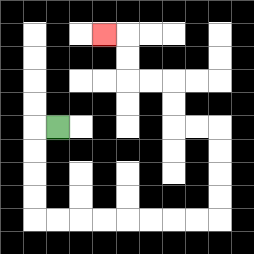{'start': '[2, 5]', 'end': '[4, 1]', 'path_directions': 'L,D,D,D,D,R,R,R,R,R,R,R,R,U,U,U,U,L,L,U,U,L,L,U,U,L', 'path_coordinates': '[[2, 5], [1, 5], [1, 6], [1, 7], [1, 8], [1, 9], [2, 9], [3, 9], [4, 9], [5, 9], [6, 9], [7, 9], [8, 9], [9, 9], [9, 8], [9, 7], [9, 6], [9, 5], [8, 5], [7, 5], [7, 4], [7, 3], [6, 3], [5, 3], [5, 2], [5, 1], [4, 1]]'}